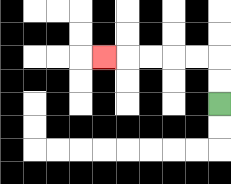{'start': '[9, 4]', 'end': '[4, 2]', 'path_directions': 'U,U,L,L,L,L,L', 'path_coordinates': '[[9, 4], [9, 3], [9, 2], [8, 2], [7, 2], [6, 2], [5, 2], [4, 2]]'}